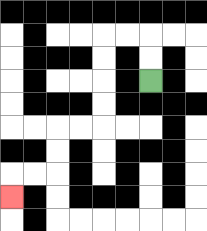{'start': '[6, 3]', 'end': '[0, 8]', 'path_directions': 'U,U,L,L,D,D,D,D,L,L,D,D,L,L,D', 'path_coordinates': '[[6, 3], [6, 2], [6, 1], [5, 1], [4, 1], [4, 2], [4, 3], [4, 4], [4, 5], [3, 5], [2, 5], [2, 6], [2, 7], [1, 7], [0, 7], [0, 8]]'}